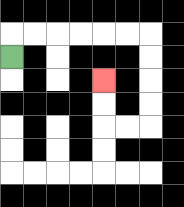{'start': '[0, 2]', 'end': '[4, 3]', 'path_directions': 'U,R,R,R,R,R,R,D,D,D,D,L,L,U,U', 'path_coordinates': '[[0, 2], [0, 1], [1, 1], [2, 1], [3, 1], [4, 1], [5, 1], [6, 1], [6, 2], [6, 3], [6, 4], [6, 5], [5, 5], [4, 5], [4, 4], [4, 3]]'}